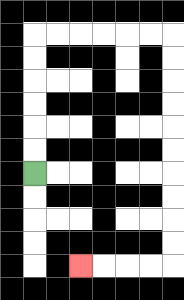{'start': '[1, 7]', 'end': '[3, 11]', 'path_directions': 'U,U,U,U,U,U,R,R,R,R,R,R,D,D,D,D,D,D,D,D,D,D,L,L,L,L', 'path_coordinates': '[[1, 7], [1, 6], [1, 5], [1, 4], [1, 3], [1, 2], [1, 1], [2, 1], [3, 1], [4, 1], [5, 1], [6, 1], [7, 1], [7, 2], [7, 3], [7, 4], [7, 5], [7, 6], [7, 7], [7, 8], [7, 9], [7, 10], [7, 11], [6, 11], [5, 11], [4, 11], [3, 11]]'}